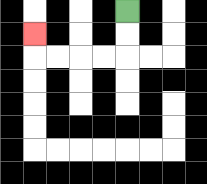{'start': '[5, 0]', 'end': '[1, 1]', 'path_directions': 'D,D,L,L,L,L,U', 'path_coordinates': '[[5, 0], [5, 1], [5, 2], [4, 2], [3, 2], [2, 2], [1, 2], [1, 1]]'}